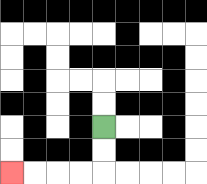{'start': '[4, 5]', 'end': '[0, 7]', 'path_directions': 'D,D,L,L,L,L', 'path_coordinates': '[[4, 5], [4, 6], [4, 7], [3, 7], [2, 7], [1, 7], [0, 7]]'}